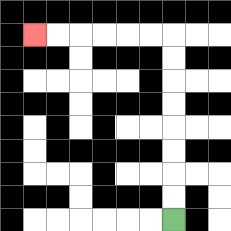{'start': '[7, 9]', 'end': '[1, 1]', 'path_directions': 'U,U,U,U,U,U,U,U,L,L,L,L,L,L', 'path_coordinates': '[[7, 9], [7, 8], [7, 7], [7, 6], [7, 5], [7, 4], [7, 3], [7, 2], [7, 1], [6, 1], [5, 1], [4, 1], [3, 1], [2, 1], [1, 1]]'}